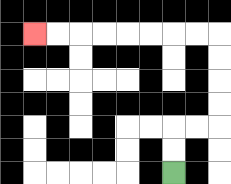{'start': '[7, 7]', 'end': '[1, 1]', 'path_directions': 'U,U,R,R,U,U,U,U,L,L,L,L,L,L,L,L', 'path_coordinates': '[[7, 7], [7, 6], [7, 5], [8, 5], [9, 5], [9, 4], [9, 3], [9, 2], [9, 1], [8, 1], [7, 1], [6, 1], [5, 1], [4, 1], [3, 1], [2, 1], [1, 1]]'}